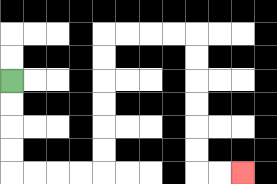{'start': '[0, 3]', 'end': '[10, 7]', 'path_directions': 'D,D,D,D,R,R,R,R,U,U,U,U,U,U,R,R,R,R,D,D,D,D,D,D,R,R', 'path_coordinates': '[[0, 3], [0, 4], [0, 5], [0, 6], [0, 7], [1, 7], [2, 7], [3, 7], [4, 7], [4, 6], [4, 5], [4, 4], [4, 3], [4, 2], [4, 1], [5, 1], [6, 1], [7, 1], [8, 1], [8, 2], [8, 3], [8, 4], [8, 5], [8, 6], [8, 7], [9, 7], [10, 7]]'}